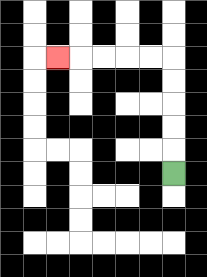{'start': '[7, 7]', 'end': '[2, 2]', 'path_directions': 'U,U,U,U,U,L,L,L,L,L', 'path_coordinates': '[[7, 7], [7, 6], [7, 5], [7, 4], [7, 3], [7, 2], [6, 2], [5, 2], [4, 2], [3, 2], [2, 2]]'}